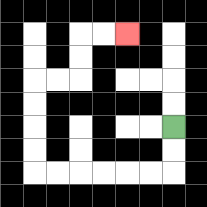{'start': '[7, 5]', 'end': '[5, 1]', 'path_directions': 'D,D,L,L,L,L,L,L,U,U,U,U,R,R,U,U,R,R', 'path_coordinates': '[[7, 5], [7, 6], [7, 7], [6, 7], [5, 7], [4, 7], [3, 7], [2, 7], [1, 7], [1, 6], [1, 5], [1, 4], [1, 3], [2, 3], [3, 3], [3, 2], [3, 1], [4, 1], [5, 1]]'}